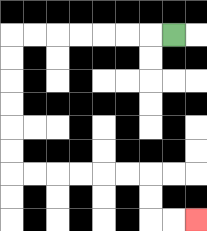{'start': '[7, 1]', 'end': '[8, 9]', 'path_directions': 'L,L,L,L,L,L,L,D,D,D,D,D,D,R,R,R,R,R,R,D,D,R,R', 'path_coordinates': '[[7, 1], [6, 1], [5, 1], [4, 1], [3, 1], [2, 1], [1, 1], [0, 1], [0, 2], [0, 3], [0, 4], [0, 5], [0, 6], [0, 7], [1, 7], [2, 7], [3, 7], [4, 7], [5, 7], [6, 7], [6, 8], [6, 9], [7, 9], [8, 9]]'}